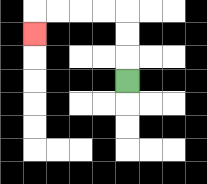{'start': '[5, 3]', 'end': '[1, 1]', 'path_directions': 'U,U,U,L,L,L,L,D', 'path_coordinates': '[[5, 3], [5, 2], [5, 1], [5, 0], [4, 0], [3, 0], [2, 0], [1, 0], [1, 1]]'}